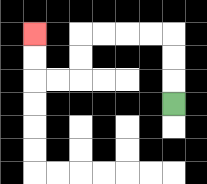{'start': '[7, 4]', 'end': '[1, 1]', 'path_directions': 'U,U,U,L,L,L,L,D,D,L,L,U,U', 'path_coordinates': '[[7, 4], [7, 3], [7, 2], [7, 1], [6, 1], [5, 1], [4, 1], [3, 1], [3, 2], [3, 3], [2, 3], [1, 3], [1, 2], [1, 1]]'}